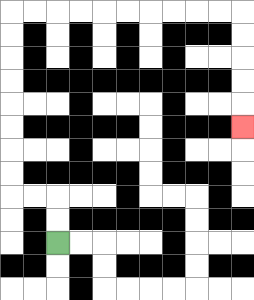{'start': '[2, 10]', 'end': '[10, 5]', 'path_directions': 'U,U,L,L,U,U,U,U,U,U,U,U,R,R,R,R,R,R,R,R,R,R,D,D,D,D,D', 'path_coordinates': '[[2, 10], [2, 9], [2, 8], [1, 8], [0, 8], [0, 7], [0, 6], [0, 5], [0, 4], [0, 3], [0, 2], [0, 1], [0, 0], [1, 0], [2, 0], [3, 0], [4, 0], [5, 0], [6, 0], [7, 0], [8, 0], [9, 0], [10, 0], [10, 1], [10, 2], [10, 3], [10, 4], [10, 5]]'}